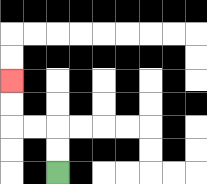{'start': '[2, 7]', 'end': '[0, 3]', 'path_directions': 'U,U,L,L,U,U', 'path_coordinates': '[[2, 7], [2, 6], [2, 5], [1, 5], [0, 5], [0, 4], [0, 3]]'}